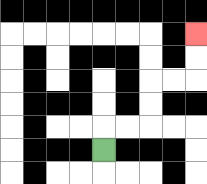{'start': '[4, 6]', 'end': '[8, 1]', 'path_directions': 'U,R,R,U,U,R,R,U,U', 'path_coordinates': '[[4, 6], [4, 5], [5, 5], [6, 5], [6, 4], [6, 3], [7, 3], [8, 3], [8, 2], [8, 1]]'}